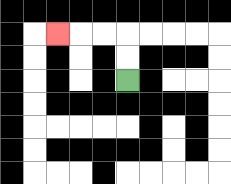{'start': '[5, 3]', 'end': '[2, 1]', 'path_directions': 'U,U,L,L,L', 'path_coordinates': '[[5, 3], [5, 2], [5, 1], [4, 1], [3, 1], [2, 1]]'}